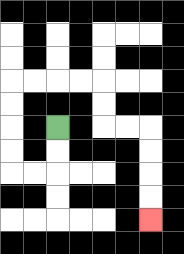{'start': '[2, 5]', 'end': '[6, 9]', 'path_directions': 'D,D,L,L,U,U,U,U,R,R,R,R,D,D,R,R,D,D,D,D', 'path_coordinates': '[[2, 5], [2, 6], [2, 7], [1, 7], [0, 7], [0, 6], [0, 5], [0, 4], [0, 3], [1, 3], [2, 3], [3, 3], [4, 3], [4, 4], [4, 5], [5, 5], [6, 5], [6, 6], [6, 7], [6, 8], [6, 9]]'}